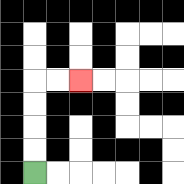{'start': '[1, 7]', 'end': '[3, 3]', 'path_directions': 'U,U,U,U,R,R', 'path_coordinates': '[[1, 7], [1, 6], [1, 5], [1, 4], [1, 3], [2, 3], [3, 3]]'}